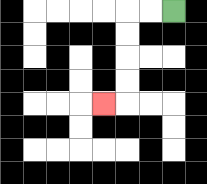{'start': '[7, 0]', 'end': '[4, 4]', 'path_directions': 'L,L,D,D,D,D,L', 'path_coordinates': '[[7, 0], [6, 0], [5, 0], [5, 1], [5, 2], [5, 3], [5, 4], [4, 4]]'}